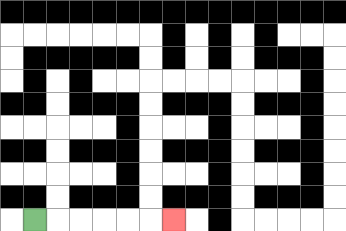{'start': '[1, 9]', 'end': '[7, 9]', 'path_directions': 'R,R,R,R,R,R', 'path_coordinates': '[[1, 9], [2, 9], [3, 9], [4, 9], [5, 9], [6, 9], [7, 9]]'}